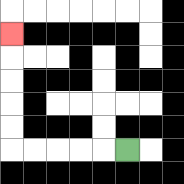{'start': '[5, 6]', 'end': '[0, 1]', 'path_directions': 'L,L,L,L,L,U,U,U,U,U', 'path_coordinates': '[[5, 6], [4, 6], [3, 6], [2, 6], [1, 6], [0, 6], [0, 5], [0, 4], [0, 3], [0, 2], [0, 1]]'}